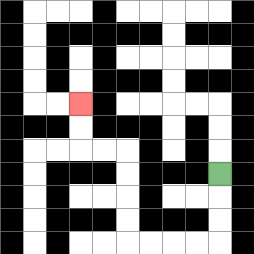{'start': '[9, 7]', 'end': '[3, 4]', 'path_directions': 'D,D,D,L,L,L,L,U,U,U,U,L,L,U,U', 'path_coordinates': '[[9, 7], [9, 8], [9, 9], [9, 10], [8, 10], [7, 10], [6, 10], [5, 10], [5, 9], [5, 8], [5, 7], [5, 6], [4, 6], [3, 6], [3, 5], [3, 4]]'}